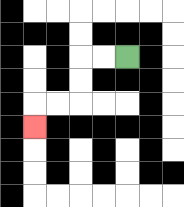{'start': '[5, 2]', 'end': '[1, 5]', 'path_directions': 'L,L,D,D,L,L,D', 'path_coordinates': '[[5, 2], [4, 2], [3, 2], [3, 3], [3, 4], [2, 4], [1, 4], [1, 5]]'}